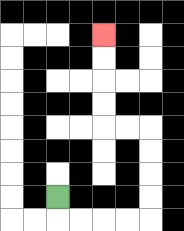{'start': '[2, 8]', 'end': '[4, 1]', 'path_directions': 'D,R,R,R,R,U,U,U,U,L,L,U,U,U,U', 'path_coordinates': '[[2, 8], [2, 9], [3, 9], [4, 9], [5, 9], [6, 9], [6, 8], [6, 7], [6, 6], [6, 5], [5, 5], [4, 5], [4, 4], [4, 3], [4, 2], [4, 1]]'}